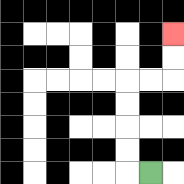{'start': '[6, 7]', 'end': '[7, 1]', 'path_directions': 'L,U,U,U,U,R,R,U,U', 'path_coordinates': '[[6, 7], [5, 7], [5, 6], [5, 5], [5, 4], [5, 3], [6, 3], [7, 3], [7, 2], [7, 1]]'}